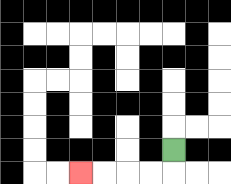{'start': '[7, 6]', 'end': '[3, 7]', 'path_directions': 'D,L,L,L,L', 'path_coordinates': '[[7, 6], [7, 7], [6, 7], [5, 7], [4, 7], [3, 7]]'}